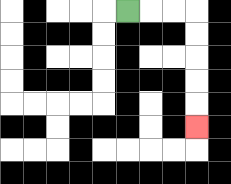{'start': '[5, 0]', 'end': '[8, 5]', 'path_directions': 'R,R,R,D,D,D,D,D', 'path_coordinates': '[[5, 0], [6, 0], [7, 0], [8, 0], [8, 1], [8, 2], [8, 3], [8, 4], [8, 5]]'}